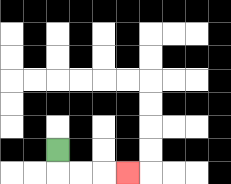{'start': '[2, 6]', 'end': '[5, 7]', 'path_directions': 'D,R,R,R', 'path_coordinates': '[[2, 6], [2, 7], [3, 7], [4, 7], [5, 7]]'}